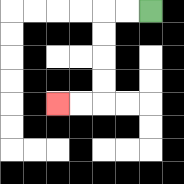{'start': '[6, 0]', 'end': '[2, 4]', 'path_directions': 'L,L,D,D,D,D,L,L', 'path_coordinates': '[[6, 0], [5, 0], [4, 0], [4, 1], [4, 2], [4, 3], [4, 4], [3, 4], [2, 4]]'}